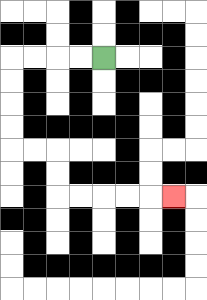{'start': '[4, 2]', 'end': '[7, 8]', 'path_directions': 'L,L,L,L,D,D,D,D,R,R,D,D,R,R,R,R,R', 'path_coordinates': '[[4, 2], [3, 2], [2, 2], [1, 2], [0, 2], [0, 3], [0, 4], [0, 5], [0, 6], [1, 6], [2, 6], [2, 7], [2, 8], [3, 8], [4, 8], [5, 8], [6, 8], [7, 8]]'}